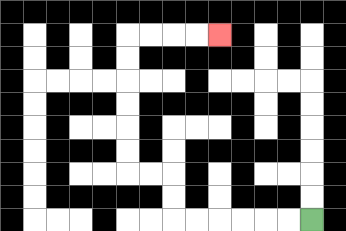{'start': '[13, 9]', 'end': '[9, 1]', 'path_directions': 'L,L,L,L,L,L,U,U,L,L,U,U,U,U,U,U,R,R,R,R', 'path_coordinates': '[[13, 9], [12, 9], [11, 9], [10, 9], [9, 9], [8, 9], [7, 9], [7, 8], [7, 7], [6, 7], [5, 7], [5, 6], [5, 5], [5, 4], [5, 3], [5, 2], [5, 1], [6, 1], [7, 1], [8, 1], [9, 1]]'}